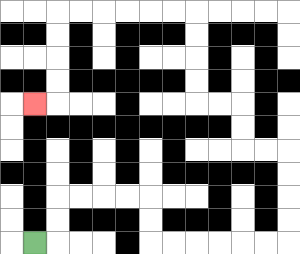{'start': '[1, 10]', 'end': '[1, 4]', 'path_directions': 'R,U,U,R,R,R,R,D,D,R,R,R,R,R,R,U,U,U,U,L,L,U,U,L,L,U,U,U,U,L,L,L,L,L,L,D,D,D,D,L', 'path_coordinates': '[[1, 10], [2, 10], [2, 9], [2, 8], [3, 8], [4, 8], [5, 8], [6, 8], [6, 9], [6, 10], [7, 10], [8, 10], [9, 10], [10, 10], [11, 10], [12, 10], [12, 9], [12, 8], [12, 7], [12, 6], [11, 6], [10, 6], [10, 5], [10, 4], [9, 4], [8, 4], [8, 3], [8, 2], [8, 1], [8, 0], [7, 0], [6, 0], [5, 0], [4, 0], [3, 0], [2, 0], [2, 1], [2, 2], [2, 3], [2, 4], [1, 4]]'}